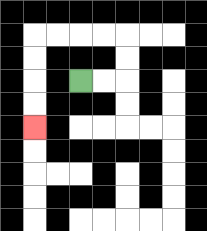{'start': '[3, 3]', 'end': '[1, 5]', 'path_directions': 'R,R,U,U,L,L,L,L,D,D,D,D', 'path_coordinates': '[[3, 3], [4, 3], [5, 3], [5, 2], [5, 1], [4, 1], [3, 1], [2, 1], [1, 1], [1, 2], [1, 3], [1, 4], [1, 5]]'}